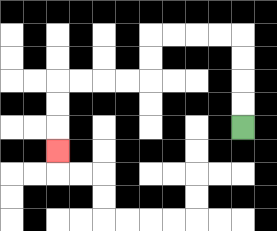{'start': '[10, 5]', 'end': '[2, 6]', 'path_directions': 'U,U,U,U,L,L,L,L,D,D,L,L,L,L,D,D,D', 'path_coordinates': '[[10, 5], [10, 4], [10, 3], [10, 2], [10, 1], [9, 1], [8, 1], [7, 1], [6, 1], [6, 2], [6, 3], [5, 3], [4, 3], [3, 3], [2, 3], [2, 4], [2, 5], [2, 6]]'}